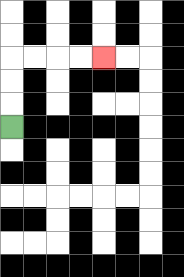{'start': '[0, 5]', 'end': '[4, 2]', 'path_directions': 'U,U,U,R,R,R,R', 'path_coordinates': '[[0, 5], [0, 4], [0, 3], [0, 2], [1, 2], [2, 2], [3, 2], [4, 2]]'}